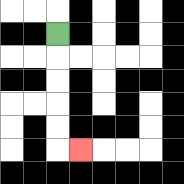{'start': '[2, 1]', 'end': '[3, 6]', 'path_directions': 'D,D,D,D,D,R', 'path_coordinates': '[[2, 1], [2, 2], [2, 3], [2, 4], [2, 5], [2, 6], [3, 6]]'}